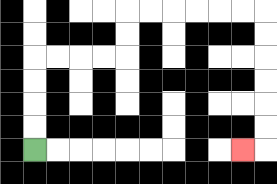{'start': '[1, 6]', 'end': '[10, 6]', 'path_directions': 'U,U,U,U,R,R,R,R,U,U,R,R,R,R,R,R,D,D,D,D,D,D,L', 'path_coordinates': '[[1, 6], [1, 5], [1, 4], [1, 3], [1, 2], [2, 2], [3, 2], [4, 2], [5, 2], [5, 1], [5, 0], [6, 0], [7, 0], [8, 0], [9, 0], [10, 0], [11, 0], [11, 1], [11, 2], [11, 3], [11, 4], [11, 5], [11, 6], [10, 6]]'}